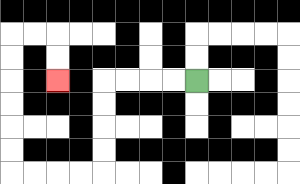{'start': '[8, 3]', 'end': '[2, 3]', 'path_directions': 'L,L,L,L,D,D,D,D,L,L,L,L,U,U,U,U,U,U,R,R,D,D', 'path_coordinates': '[[8, 3], [7, 3], [6, 3], [5, 3], [4, 3], [4, 4], [4, 5], [4, 6], [4, 7], [3, 7], [2, 7], [1, 7], [0, 7], [0, 6], [0, 5], [0, 4], [0, 3], [0, 2], [0, 1], [1, 1], [2, 1], [2, 2], [2, 3]]'}